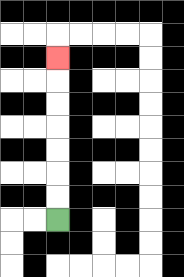{'start': '[2, 9]', 'end': '[2, 2]', 'path_directions': 'U,U,U,U,U,U,U', 'path_coordinates': '[[2, 9], [2, 8], [2, 7], [2, 6], [2, 5], [2, 4], [2, 3], [2, 2]]'}